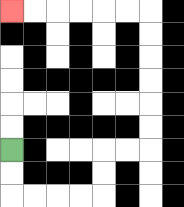{'start': '[0, 6]', 'end': '[0, 0]', 'path_directions': 'D,D,R,R,R,R,U,U,R,R,U,U,U,U,U,U,L,L,L,L,L,L', 'path_coordinates': '[[0, 6], [0, 7], [0, 8], [1, 8], [2, 8], [3, 8], [4, 8], [4, 7], [4, 6], [5, 6], [6, 6], [6, 5], [6, 4], [6, 3], [6, 2], [6, 1], [6, 0], [5, 0], [4, 0], [3, 0], [2, 0], [1, 0], [0, 0]]'}